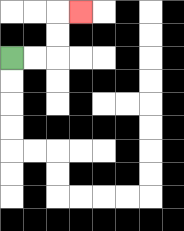{'start': '[0, 2]', 'end': '[3, 0]', 'path_directions': 'R,R,U,U,R', 'path_coordinates': '[[0, 2], [1, 2], [2, 2], [2, 1], [2, 0], [3, 0]]'}